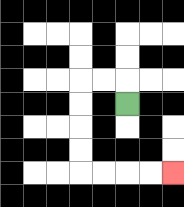{'start': '[5, 4]', 'end': '[7, 7]', 'path_directions': 'U,L,L,D,D,D,D,R,R,R,R', 'path_coordinates': '[[5, 4], [5, 3], [4, 3], [3, 3], [3, 4], [3, 5], [3, 6], [3, 7], [4, 7], [5, 7], [6, 7], [7, 7]]'}